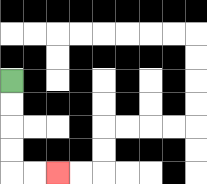{'start': '[0, 3]', 'end': '[2, 7]', 'path_directions': 'D,D,D,D,R,R', 'path_coordinates': '[[0, 3], [0, 4], [0, 5], [0, 6], [0, 7], [1, 7], [2, 7]]'}